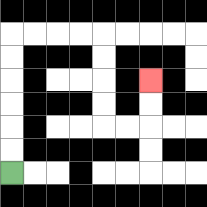{'start': '[0, 7]', 'end': '[6, 3]', 'path_directions': 'U,U,U,U,U,U,R,R,R,R,D,D,D,D,R,R,U,U', 'path_coordinates': '[[0, 7], [0, 6], [0, 5], [0, 4], [0, 3], [0, 2], [0, 1], [1, 1], [2, 1], [3, 1], [4, 1], [4, 2], [4, 3], [4, 4], [4, 5], [5, 5], [6, 5], [6, 4], [6, 3]]'}